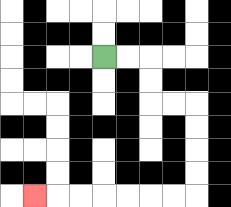{'start': '[4, 2]', 'end': '[1, 8]', 'path_directions': 'R,R,D,D,R,R,D,D,D,D,L,L,L,L,L,L,L', 'path_coordinates': '[[4, 2], [5, 2], [6, 2], [6, 3], [6, 4], [7, 4], [8, 4], [8, 5], [8, 6], [8, 7], [8, 8], [7, 8], [6, 8], [5, 8], [4, 8], [3, 8], [2, 8], [1, 8]]'}